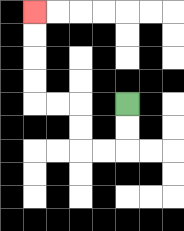{'start': '[5, 4]', 'end': '[1, 0]', 'path_directions': 'D,D,L,L,U,U,L,L,U,U,U,U', 'path_coordinates': '[[5, 4], [5, 5], [5, 6], [4, 6], [3, 6], [3, 5], [3, 4], [2, 4], [1, 4], [1, 3], [1, 2], [1, 1], [1, 0]]'}